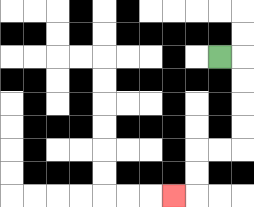{'start': '[9, 2]', 'end': '[7, 8]', 'path_directions': 'R,D,D,D,D,L,L,D,D,L', 'path_coordinates': '[[9, 2], [10, 2], [10, 3], [10, 4], [10, 5], [10, 6], [9, 6], [8, 6], [8, 7], [8, 8], [7, 8]]'}